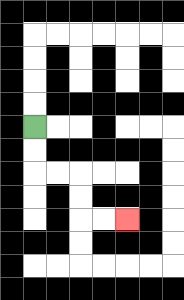{'start': '[1, 5]', 'end': '[5, 9]', 'path_directions': 'D,D,R,R,D,D,R,R', 'path_coordinates': '[[1, 5], [1, 6], [1, 7], [2, 7], [3, 7], [3, 8], [3, 9], [4, 9], [5, 9]]'}